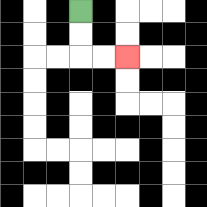{'start': '[3, 0]', 'end': '[5, 2]', 'path_directions': 'D,D,R,R', 'path_coordinates': '[[3, 0], [3, 1], [3, 2], [4, 2], [5, 2]]'}